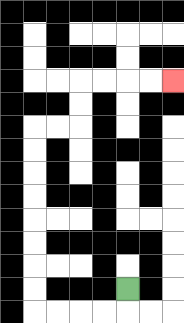{'start': '[5, 12]', 'end': '[7, 3]', 'path_directions': 'D,L,L,L,L,U,U,U,U,U,U,U,U,R,R,U,U,R,R,R,R', 'path_coordinates': '[[5, 12], [5, 13], [4, 13], [3, 13], [2, 13], [1, 13], [1, 12], [1, 11], [1, 10], [1, 9], [1, 8], [1, 7], [1, 6], [1, 5], [2, 5], [3, 5], [3, 4], [3, 3], [4, 3], [5, 3], [6, 3], [7, 3]]'}